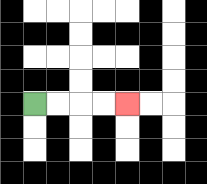{'start': '[1, 4]', 'end': '[5, 4]', 'path_directions': 'R,R,R,R', 'path_coordinates': '[[1, 4], [2, 4], [3, 4], [4, 4], [5, 4]]'}